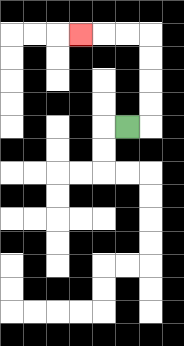{'start': '[5, 5]', 'end': '[3, 1]', 'path_directions': 'R,U,U,U,U,L,L,L', 'path_coordinates': '[[5, 5], [6, 5], [6, 4], [6, 3], [6, 2], [6, 1], [5, 1], [4, 1], [3, 1]]'}